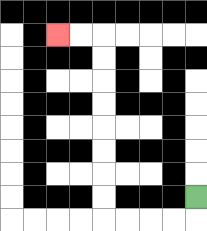{'start': '[8, 8]', 'end': '[2, 1]', 'path_directions': 'D,L,L,L,L,U,U,U,U,U,U,U,U,L,L', 'path_coordinates': '[[8, 8], [8, 9], [7, 9], [6, 9], [5, 9], [4, 9], [4, 8], [4, 7], [4, 6], [4, 5], [4, 4], [4, 3], [4, 2], [4, 1], [3, 1], [2, 1]]'}